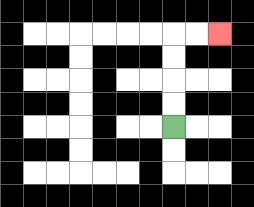{'start': '[7, 5]', 'end': '[9, 1]', 'path_directions': 'U,U,U,U,R,R', 'path_coordinates': '[[7, 5], [7, 4], [7, 3], [7, 2], [7, 1], [8, 1], [9, 1]]'}